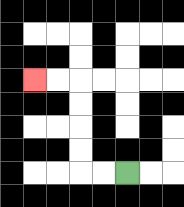{'start': '[5, 7]', 'end': '[1, 3]', 'path_directions': 'L,L,U,U,U,U,L,L', 'path_coordinates': '[[5, 7], [4, 7], [3, 7], [3, 6], [3, 5], [3, 4], [3, 3], [2, 3], [1, 3]]'}